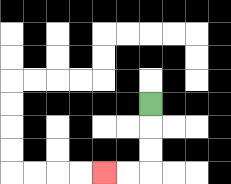{'start': '[6, 4]', 'end': '[4, 7]', 'path_directions': 'D,D,D,L,L', 'path_coordinates': '[[6, 4], [6, 5], [6, 6], [6, 7], [5, 7], [4, 7]]'}